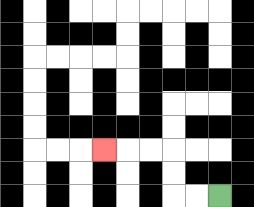{'start': '[9, 8]', 'end': '[4, 6]', 'path_directions': 'L,L,U,U,L,L,L', 'path_coordinates': '[[9, 8], [8, 8], [7, 8], [7, 7], [7, 6], [6, 6], [5, 6], [4, 6]]'}